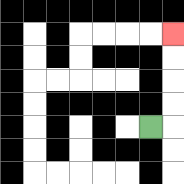{'start': '[6, 5]', 'end': '[7, 1]', 'path_directions': 'R,U,U,U,U', 'path_coordinates': '[[6, 5], [7, 5], [7, 4], [7, 3], [7, 2], [7, 1]]'}